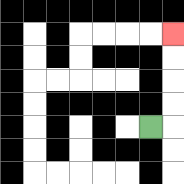{'start': '[6, 5]', 'end': '[7, 1]', 'path_directions': 'R,U,U,U,U', 'path_coordinates': '[[6, 5], [7, 5], [7, 4], [7, 3], [7, 2], [7, 1]]'}